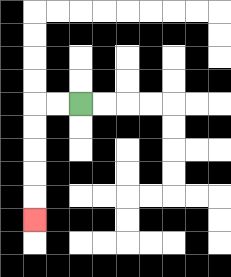{'start': '[3, 4]', 'end': '[1, 9]', 'path_directions': 'L,L,D,D,D,D,D', 'path_coordinates': '[[3, 4], [2, 4], [1, 4], [1, 5], [1, 6], [1, 7], [1, 8], [1, 9]]'}